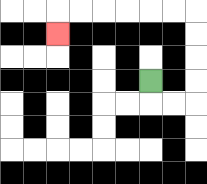{'start': '[6, 3]', 'end': '[2, 1]', 'path_directions': 'D,R,R,U,U,U,U,L,L,L,L,L,L,D', 'path_coordinates': '[[6, 3], [6, 4], [7, 4], [8, 4], [8, 3], [8, 2], [8, 1], [8, 0], [7, 0], [6, 0], [5, 0], [4, 0], [3, 0], [2, 0], [2, 1]]'}